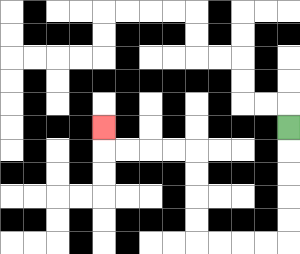{'start': '[12, 5]', 'end': '[4, 5]', 'path_directions': 'D,D,D,D,D,L,L,L,L,U,U,U,U,L,L,L,L,U', 'path_coordinates': '[[12, 5], [12, 6], [12, 7], [12, 8], [12, 9], [12, 10], [11, 10], [10, 10], [9, 10], [8, 10], [8, 9], [8, 8], [8, 7], [8, 6], [7, 6], [6, 6], [5, 6], [4, 6], [4, 5]]'}